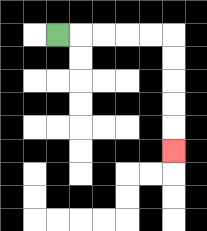{'start': '[2, 1]', 'end': '[7, 6]', 'path_directions': 'R,R,R,R,R,D,D,D,D,D', 'path_coordinates': '[[2, 1], [3, 1], [4, 1], [5, 1], [6, 1], [7, 1], [7, 2], [7, 3], [7, 4], [7, 5], [7, 6]]'}